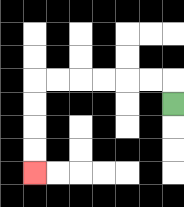{'start': '[7, 4]', 'end': '[1, 7]', 'path_directions': 'U,L,L,L,L,L,L,D,D,D,D', 'path_coordinates': '[[7, 4], [7, 3], [6, 3], [5, 3], [4, 3], [3, 3], [2, 3], [1, 3], [1, 4], [1, 5], [1, 6], [1, 7]]'}